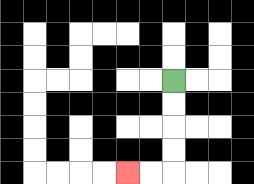{'start': '[7, 3]', 'end': '[5, 7]', 'path_directions': 'D,D,D,D,L,L', 'path_coordinates': '[[7, 3], [7, 4], [7, 5], [7, 6], [7, 7], [6, 7], [5, 7]]'}